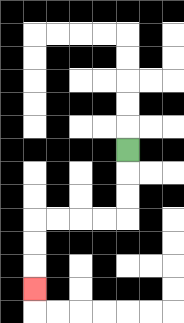{'start': '[5, 6]', 'end': '[1, 12]', 'path_directions': 'D,D,D,L,L,L,L,D,D,D', 'path_coordinates': '[[5, 6], [5, 7], [5, 8], [5, 9], [4, 9], [3, 9], [2, 9], [1, 9], [1, 10], [1, 11], [1, 12]]'}